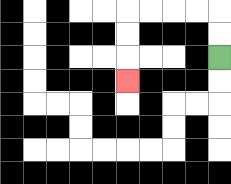{'start': '[9, 2]', 'end': '[5, 3]', 'path_directions': 'U,U,L,L,L,L,D,D,D', 'path_coordinates': '[[9, 2], [9, 1], [9, 0], [8, 0], [7, 0], [6, 0], [5, 0], [5, 1], [5, 2], [5, 3]]'}